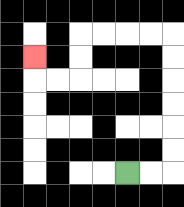{'start': '[5, 7]', 'end': '[1, 2]', 'path_directions': 'R,R,U,U,U,U,U,U,L,L,L,L,D,D,L,L,U', 'path_coordinates': '[[5, 7], [6, 7], [7, 7], [7, 6], [7, 5], [7, 4], [7, 3], [7, 2], [7, 1], [6, 1], [5, 1], [4, 1], [3, 1], [3, 2], [3, 3], [2, 3], [1, 3], [1, 2]]'}